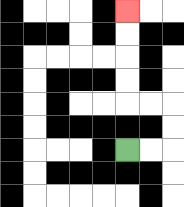{'start': '[5, 6]', 'end': '[5, 0]', 'path_directions': 'R,R,U,U,L,L,U,U,U,U', 'path_coordinates': '[[5, 6], [6, 6], [7, 6], [7, 5], [7, 4], [6, 4], [5, 4], [5, 3], [5, 2], [5, 1], [5, 0]]'}